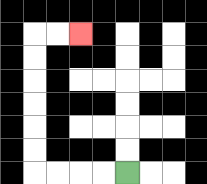{'start': '[5, 7]', 'end': '[3, 1]', 'path_directions': 'L,L,L,L,U,U,U,U,U,U,R,R', 'path_coordinates': '[[5, 7], [4, 7], [3, 7], [2, 7], [1, 7], [1, 6], [1, 5], [1, 4], [1, 3], [1, 2], [1, 1], [2, 1], [3, 1]]'}